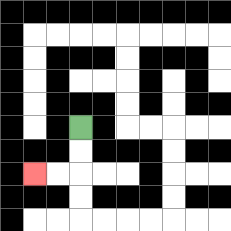{'start': '[3, 5]', 'end': '[1, 7]', 'path_directions': 'D,D,L,L', 'path_coordinates': '[[3, 5], [3, 6], [3, 7], [2, 7], [1, 7]]'}